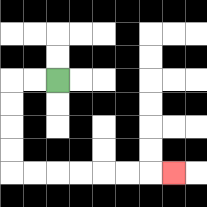{'start': '[2, 3]', 'end': '[7, 7]', 'path_directions': 'L,L,D,D,D,D,R,R,R,R,R,R,R', 'path_coordinates': '[[2, 3], [1, 3], [0, 3], [0, 4], [0, 5], [0, 6], [0, 7], [1, 7], [2, 7], [3, 7], [4, 7], [5, 7], [6, 7], [7, 7]]'}